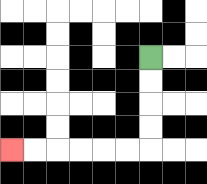{'start': '[6, 2]', 'end': '[0, 6]', 'path_directions': 'D,D,D,D,L,L,L,L,L,L', 'path_coordinates': '[[6, 2], [6, 3], [6, 4], [6, 5], [6, 6], [5, 6], [4, 6], [3, 6], [2, 6], [1, 6], [0, 6]]'}